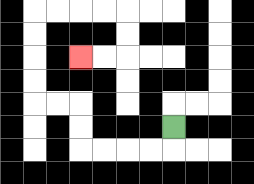{'start': '[7, 5]', 'end': '[3, 2]', 'path_directions': 'D,L,L,L,L,U,U,L,L,U,U,U,U,R,R,R,R,D,D,L,L', 'path_coordinates': '[[7, 5], [7, 6], [6, 6], [5, 6], [4, 6], [3, 6], [3, 5], [3, 4], [2, 4], [1, 4], [1, 3], [1, 2], [1, 1], [1, 0], [2, 0], [3, 0], [4, 0], [5, 0], [5, 1], [5, 2], [4, 2], [3, 2]]'}